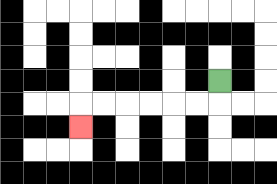{'start': '[9, 3]', 'end': '[3, 5]', 'path_directions': 'D,L,L,L,L,L,L,D', 'path_coordinates': '[[9, 3], [9, 4], [8, 4], [7, 4], [6, 4], [5, 4], [4, 4], [3, 4], [3, 5]]'}